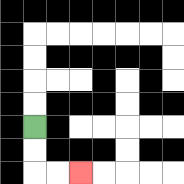{'start': '[1, 5]', 'end': '[3, 7]', 'path_directions': 'D,D,R,R', 'path_coordinates': '[[1, 5], [1, 6], [1, 7], [2, 7], [3, 7]]'}